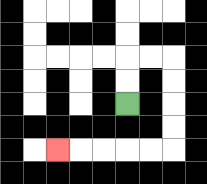{'start': '[5, 4]', 'end': '[2, 6]', 'path_directions': 'U,U,R,R,D,D,D,D,L,L,L,L,L', 'path_coordinates': '[[5, 4], [5, 3], [5, 2], [6, 2], [7, 2], [7, 3], [7, 4], [7, 5], [7, 6], [6, 6], [5, 6], [4, 6], [3, 6], [2, 6]]'}